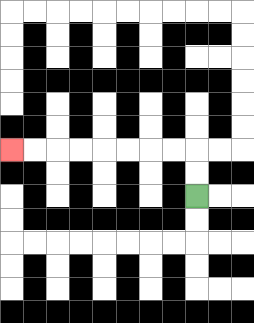{'start': '[8, 8]', 'end': '[0, 6]', 'path_directions': 'U,U,L,L,L,L,L,L,L,L', 'path_coordinates': '[[8, 8], [8, 7], [8, 6], [7, 6], [6, 6], [5, 6], [4, 6], [3, 6], [2, 6], [1, 6], [0, 6]]'}